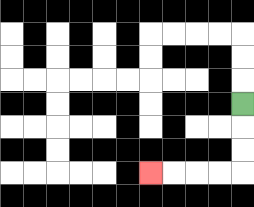{'start': '[10, 4]', 'end': '[6, 7]', 'path_directions': 'D,D,D,L,L,L,L', 'path_coordinates': '[[10, 4], [10, 5], [10, 6], [10, 7], [9, 7], [8, 7], [7, 7], [6, 7]]'}